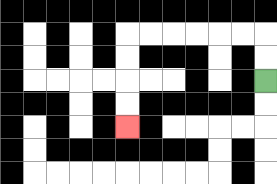{'start': '[11, 3]', 'end': '[5, 5]', 'path_directions': 'U,U,L,L,L,L,L,L,D,D,D,D', 'path_coordinates': '[[11, 3], [11, 2], [11, 1], [10, 1], [9, 1], [8, 1], [7, 1], [6, 1], [5, 1], [5, 2], [5, 3], [5, 4], [5, 5]]'}